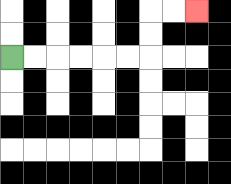{'start': '[0, 2]', 'end': '[8, 0]', 'path_directions': 'R,R,R,R,R,R,U,U,R,R', 'path_coordinates': '[[0, 2], [1, 2], [2, 2], [3, 2], [4, 2], [5, 2], [6, 2], [6, 1], [6, 0], [7, 0], [8, 0]]'}